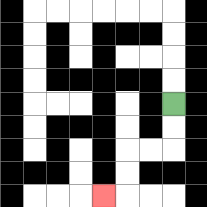{'start': '[7, 4]', 'end': '[4, 8]', 'path_directions': 'D,D,L,L,D,D,L', 'path_coordinates': '[[7, 4], [7, 5], [7, 6], [6, 6], [5, 6], [5, 7], [5, 8], [4, 8]]'}